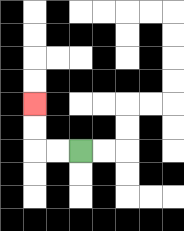{'start': '[3, 6]', 'end': '[1, 4]', 'path_directions': 'L,L,U,U', 'path_coordinates': '[[3, 6], [2, 6], [1, 6], [1, 5], [1, 4]]'}